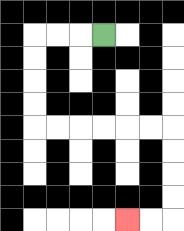{'start': '[4, 1]', 'end': '[5, 9]', 'path_directions': 'L,L,L,D,D,D,D,R,R,R,R,R,R,D,D,D,D,L,L', 'path_coordinates': '[[4, 1], [3, 1], [2, 1], [1, 1], [1, 2], [1, 3], [1, 4], [1, 5], [2, 5], [3, 5], [4, 5], [5, 5], [6, 5], [7, 5], [7, 6], [7, 7], [7, 8], [7, 9], [6, 9], [5, 9]]'}